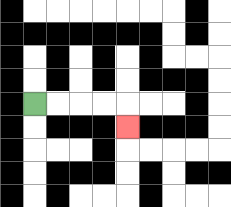{'start': '[1, 4]', 'end': '[5, 5]', 'path_directions': 'R,R,R,R,D', 'path_coordinates': '[[1, 4], [2, 4], [3, 4], [4, 4], [5, 4], [5, 5]]'}